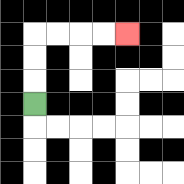{'start': '[1, 4]', 'end': '[5, 1]', 'path_directions': 'U,U,U,R,R,R,R', 'path_coordinates': '[[1, 4], [1, 3], [1, 2], [1, 1], [2, 1], [3, 1], [4, 1], [5, 1]]'}